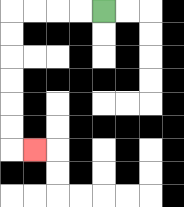{'start': '[4, 0]', 'end': '[1, 6]', 'path_directions': 'L,L,L,L,D,D,D,D,D,D,R', 'path_coordinates': '[[4, 0], [3, 0], [2, 0], [1, 0], [0, 0], [0, 1], [0, 2], [0, 3], [0, 4], [0, 5], [0, 6], [1, 6]]'}